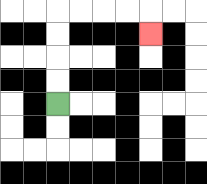{'start': '[2, 4]', 'end': '[6, 1]', 'path_directions': 'U,U,U,U,R,R,R,R,D', 'path_coordinates': '[[2, 4], [2, 3], [2, 2], [2, 1], [2, 0], [3, 0], [4, 0], [5, 0], [6, 0], [6, 1]]'}